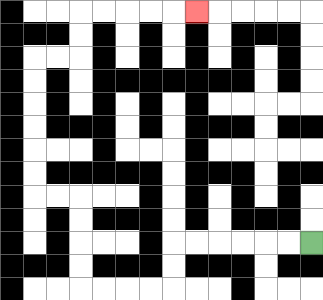{'start': '[13, 10]', 'end': '[8, 0]', 'path_directions': 'L,L,L,L,L,L,D,D,L,L,L,L,U,U,U,U,L,L,U,U,U,U,U,U,R,R,U,U,R,R,R,R,R', 'path_coordinates': '[[13, 10], [12, 10], [11, 10], [10, 10], [9, 10], [8, 10], [7, 10], [7, 11], [7, 12], [6, 12], [5, 12], [4, 12], [3, 12], [3, 11], [3, 10], [3, 9], [3, 8], [2, 8], [1, 8], [1, 7], [1, 6], [1, 5], [1, 4], [1, 3], [1, 2], [2, 2], [3, 2], [3, 1], [3, 0], [4, 0], [5, 0], [6, 0], [7, 0], [8, 0]]'}